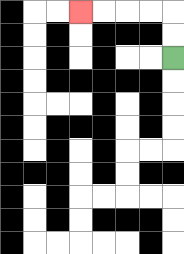{'start': '[7, 2]', 'end': '[3, 0]', 'path_directions': 'U,U,L,L,L,L', 'path_coordinates': '[[7, 2], [7, 1], [7, 0], [6, 0], [5, 0], [4, 0], [3, 0]]'}